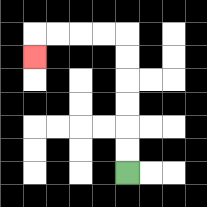{'start': '[5, 7]', 'end': '[1, 2]', 'path_directions': 'U,U,U,U,U,U,L,L,L,L,D', 'path_coordinates': '[[5, 7], [5, 6], [5, 5], [5, 4], [5, 3], [5, 2], [5, 1], [4, 1], [3, 1], [2, 1], [1, 1], [1, 2]]'}